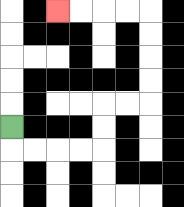{'start': '[0, 5]', 'end': '[2, 0]', 'path_directions': 'D,R,R,R,R,U,U,R,R,U,U,U,U,L,L,L,L', 'path_coordinates': '[[0, 5], [0, 6], [1, 6], [2, 6], [3, 6], [4, 6], [4, 5], [4, 4], [5, 4], [6, 4], [6, 3], [6, 2], [6, 1], [6, 0], [5, 0], [4, 0], [3, 0], [2, 0]]'}